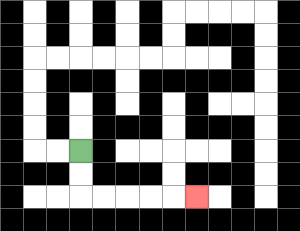{'start': '[3, 6]', 'end': '[8, 8]', 'path_directions': 'D,D,R,R,R,R,R', 'path_coordinates': '[[3, 6], [3, 7], [3, 8], [4, 8], [5, 8], [6, 8], [7, 8], [8, 8]]'}